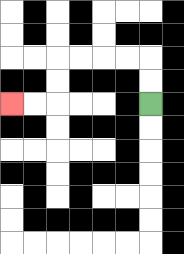{'start': '[6, 4]', 'end': '[0, 4]', 'path_directions': 'U,U,L,L,L,L,D,D,L,L', 'path_coordinates': '[[6, 4], [6, 3], [6, 2], [5, 2], [4, 2], [3, 2], [2, 2], [2, 3], [2, 4], [1, 4], [0, 4]]'}